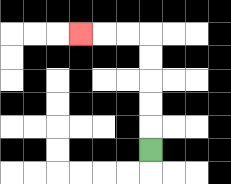{'start': '[6, 6]', 'end': '[3, 1]', 'path_directions': 'U,U,U,U,U,L,L,L', 'path_coordinates': '[[6, 6], [6, 5], [6, 4], [6, 3], [6, 2], [6, 1], [5, 1], [4, 1], [3, 1]]'}